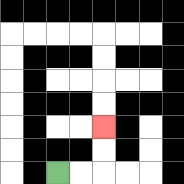{'start': '[2, 7]', 'end': '[4, 5]', 'path_directions': 'R,R,U,U', 'path_coordinates': '[[2, 7], [3, 7], [4, 7], [4, 6], [4, 5]]'}